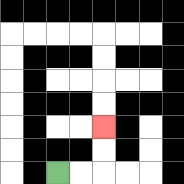{'start': '[2, 7]', 'end': '[4, 5]', 'path_directions': 'R,R,U,U', 'path_coordinates': '[[2, 7], [3, 7], [4, 7], [4, 6], [4, 5]]'}